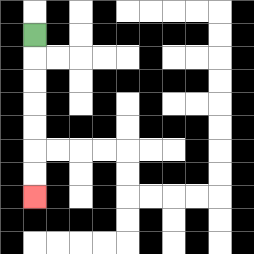{'start': '[1, 1]', 'end': '[1, 8]', 'path_directions': 'D,D,D,D,D,D,D', 'path_coordinates': '[[1, 1], [1, 2], [1, 3], [1, 4], [1, 5], [1, 6], [1, 7], [1, 8]]'}